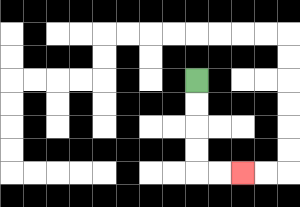{'start': '[8, 3]', 'end': '[10, 7]', 'path_directions': 'D,D,D,D,R,R', 'path_coordinates': '[[8, 3], [8, 4], [8, 5], [8, 6], [8, 7], [9, 7], [10, 7]]'}